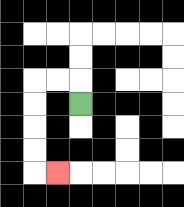{'start': '[3, 4]', 'end': '[2, 7]', 'path_directions': 'U,L,L,D,D,D,D,R', 'path_coordinates': '[[3, 4], [3, 3], [2, 3], [1, 3], [1, 4], [1, 5], [1, 6], [1, 7], [2, 7]]'}